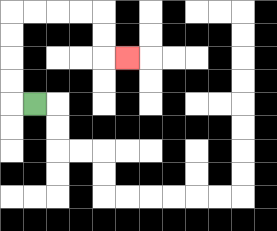{'start': '[1, 4]', 'end': '[5, 2]', 'path_directions': 'L,U,U,U,U,R,R,R,R,D,D,R', 'path_coordinates': '[[1, 4], [0, 4], [0, 3], [0, 2], [0, 1], [0, 0], [1, 0], [2, 0], [3, 0], [4, 0], [4, 1], [4, 2], [5, 2]]'}